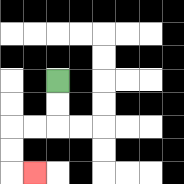{'start': '[2, 3]', 'end': '[1, 7]', 'path_directions': 'D,D,L,L,D,D,R', 'path_coordinates': '[[2, 3], [2, 4], [2, 5], [1, 5], [0, 5], [0, 6], [0, 7], [1, 7]]'}